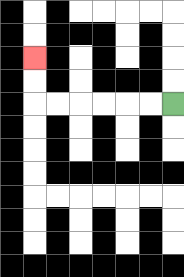{'start': '[7, 4]', 'end': '[1, 2]', 'path_directions': 'L,L,L,L,L,L,U,U', 'path_coordinates': '[[7, 4], [6, 4], [5, 4], [4, 4], [3, 4], [2, 4], [1, 4], [1, 3], [1, 2]]'}